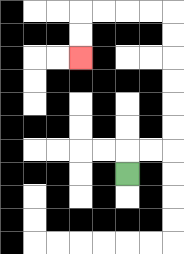{'start': '[5, 7]', 'end': '[3, 2]', 'path_directions': 'U,R,R,U,U,U,U,U,U,L,L,L,L,D,D', 'path_coordinates': '[[5, 7], [5, 6], [6, 6], [7, 6], [7, 5], [7, 4], [7, 3], [7, 2], [7, 1], [7, 0], [6, 0], [5, 0], [4, 0], [3, 0], [3, 1], [3, 2]]'}